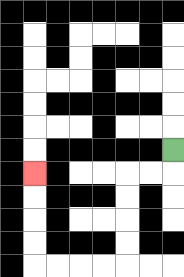{'start': '[7, 6]', 'end': '[1, 7]', 'path_directions': 'D,L,L,D,D,D,D,L,L,L,L,U,U,U,U', 'path_coordinates': '[[7, 6], [7, 7], [6, 7], [5, 7], [5, 8], [5, 9], [5, 10], [5, 11], [4, 11], [3, 11], [2, 11], [1, 11], [1, 10], [1, 9], [1, 8], [1, 7]]'}